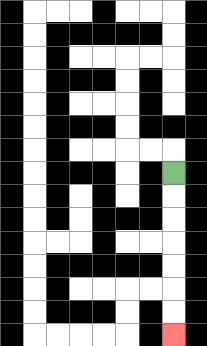{'start': '[7, 7]', 'end': '[7, 14]', 'path_directions': 'D,D,D,D,D,D,D', 'path_coordinates': '[[7, 7], [7, 8], [7, 9], [7, 10], [7, 11], [7, 12], [7, 13], [7, 14]]'}